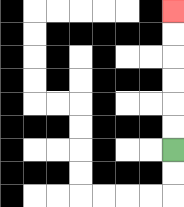{'start': '[7, 6]', 'end': '[7, 0]', 'path_directions': 'U,U,U,U,U,U', 'path_coordinates': '[[7, 6], [7, 5], [7, 4], [7, 3], [7, 2], [7, 1], [7, 0]]'}